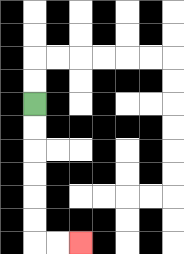{'start': '[1, 4]', 'end': '[3, 10]', 'path_directions': 'D,D,D,D,D,D,R,R', 'path_coordinates': '[[1, 4], [1, 5], [1, 6], [1, 7], [1, 8], [1, 9], [1, 10], [2, 10], [3, 10]]'}